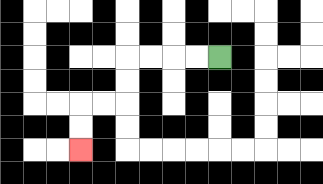{'start': '[9, 2]', 'end': '[3, 6]', 'path_directions': 'L,L,L,L,D,D,L,L,D,D', 'path_coordinates': '[[9, 2], [8, 2], [7, 2], [6, 2], [5, 2], [5, 3], [5, 4], [4, 4], [3, 4], [3, 5], [3, 6]]'}